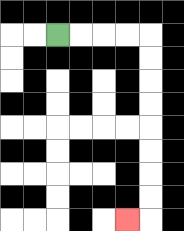{'start': '[2, 1]', 'end': '[5, 9]', 'path_directions': 'R,R,R,R,D,D,D,D,D,D,D,D,L', 'path_coordinates': '[[2, 1], [3, 1], [4, 1], [5, 1], [6, 1], [6, 2], [6, 3], [6, 4], [6, 5], [6, 6], [6, 7], [6, 8], [6, 9], [5, 9]]'}